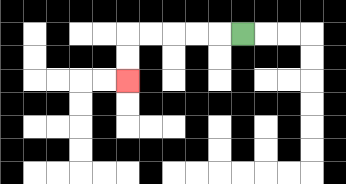{'start': '[10, 1]', 'end': '[5, 3]', 'path_directions': 'L,L,L,L,L,D,D', 'path_coordinates': '[[10, 1], [9, 1], [8, 1], [7, 1], [6, 1], [5, 1], [5, 2], [5, 3]]'}